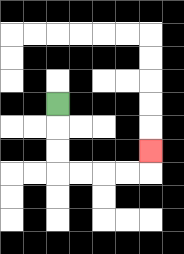{'start': '[2, 4]', 'end': '[6, 6]', 'path_directions': 'D,D,D,R,R,R,R,U', 'path_coordinates': '[[2, 4], [2, 5], [2, 6], [2, 7], [3, 7], [4, 7], [5, 7], [6, 7], [6, 6]]'}